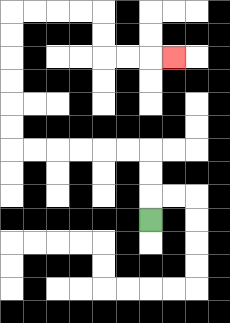{'start': '[6, 9]', 'end': '[7, 2]', 'path_directions': 'U,U,U,L,L,L,L,L,L,U,U,U,U,U,U,R,R,R,R,D,D,R,R,R', 'path_coordinates': '[[6, 9], [6, 8], [6, 7], [6, 6], [5, 6], [4, 6], [3, 6], [2, 6], [1, 6], [0, 6], [0, 5], [0, 4], [0, 3], [0, 2], [0, 1], [0, 0], [1, 0], [2, 0], [3, 0], [4, 0], [4, 1], [4, 2], [5, 2], [6, 2], [7, 2]]'}